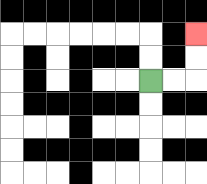{'start': '[6, 3]', 'end': '[8, 1]', 'path_directions': 'R,R,U,U', 'path_coordinates': '[[6, 3], [7, 3], [8, 3], [8, 2], [8, 1]]'}